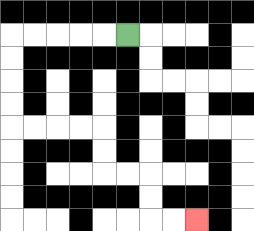{'start': '[5, 1]', 'end': '[8, 9]', 'path_directions': 'L,L,L,L,L,D,D,D,D,R,R,R,R,D,D,R,R,D,D,R,R', 'path_coordinates': '[[5, 1], [4, 1], [3, 1], [2, 1], [1, 1], [0, 1], [0, 2], [0, 3], [0, 4], [0, 5], [1, 5], [2, 5], [3, 5], [4, 5], [4, 6], [4, 7], [5, 7], [6, 7], [6, 8], [6, 9], [7, 9], [8, 9]]'}